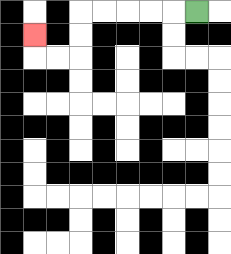{'start': '[8, 0]', 'end': '[1, 1]', 'path_directions': 'L,L,L,L,L,D,D,L,L,U', 'path_coordinates': '[[8, 0], [7, 0], [6, 0], [5, 0], [4, 0], [3, 0], [3, 1], [3, 2], [2, 2], [1, 2], [1, 1]]'}